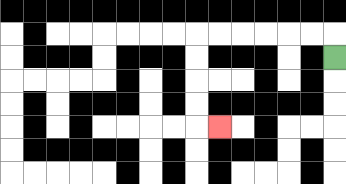{'start': '[14, 2]', 'end': '[9, 5]', 'path_directions': 'U,L,L,L,L,L,L,D,D,D,D,R', 'path_coordinates': '[[14, 2], [14, 1], [13, 1], [12, 1], [11, 1], [10, 1], [9, 1], [8, 1], [8, 2], [8, 3], [8, 4], [8, 5], [9, 5]]'}